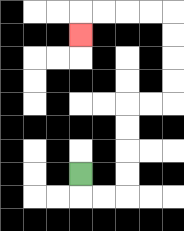{'start': '[3, 7]', 'end': '[3, 1]', 'path_directions': 'D,R,R,U,U,U,U,R,R,U,U,U,U,L,L,L,L,D', 'path_coordinates': '[[3, 7], [3, 8], [4, 8], [5, 8], [5, 7], [5, 6], [5, 5], [5, 4], [6, 4], [7, 4], [7, 3], [7, 2], [7, 1], [7, 0], [6, 0], [5, 0], [4, 0], [3, 0], [3, 1]]'}